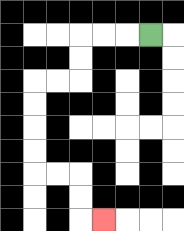{'start': '[6, 1]', 'end': '[4, 9]', 'path_directions': 'L,L,L,D,D,L,L,D,D,D,D,R,R,D,D,R', 'path_coordinates': '[[6, 1], [5, 1], [4, 1], [3, 1], [3, 2], [3, 3], [2, 3], [1, 3], [1, 4], [1, 5], [1, 6], [1, 7], [2, 7], [3, 7], [3, 8], [3, 9], [4, 9]]'}